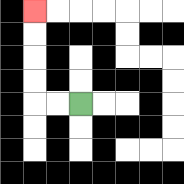{'start': '[3, 4]', 'end': '[1, 0]', 'path_directions': 'L,L,U,U,U,U', 'path_coordinates': '[[3, 4], [2, 4], [1, 4], [1, 3], [1, 2], [1, 1], [1, 0]]'}